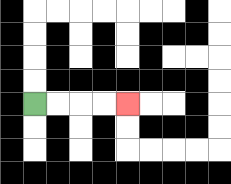{'start': '[1, 4]', 'end': '[5, 4]', 'path_directions': 'R,R,R,R', 'path_coordinates': '[[1, 4], [2, 4], [3, 4], [4, 4], [5, 4]]'}